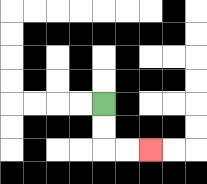{'start': '[4, 4]', 'end': '[6, 6]', 'path_directions': 'D,D,R,R', 'path_coordinates': '[[4, 4], [4, 5], [4, 6], [5, 6], [6, 6]]'}